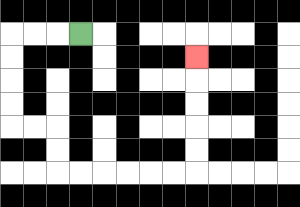{'start': '[3, 1]', 'end': '[8, 2]', 'path_directions': 'L,L,L,D,D,D,D,R,R,D,D,R,R,R,R,R,R,U,U,U,U,U', 'path_coordinates': '[[3, 1], [2, 1], [1, 1], [0, 1], [0, 2], [0, 3], [0, 4], [0, 5], [1, 5], [2, 5], [2, 6], [2, 7], [3, 7], [4, 7], [5, 7], [6, 7], [7, 7], [8, 7], [8, 6], [8, 5], [8, 4], [8, 3], [8, 2]]'}